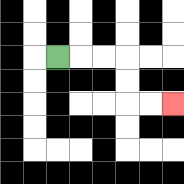{'start': '[2, 2]', 'end': '[7, 4]', 'path_directions': 'R,R,R,D,D,R,R', 'path_coordinates': '[[2, 2], [3, 2], [4, 2], [5, 2], [5, 3], [5, 4], [6, 4], [7, 4]]'}